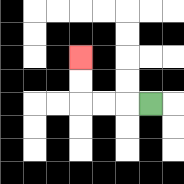{'start': '[6, 4]', 'end': '[3, 2]', 'path_directions': 'L,L,L,U,U', 'path_coordinates': '[[6, 4], [5, 4], [4, 4], [3, 4], [3, 3], [3, 2]]'}